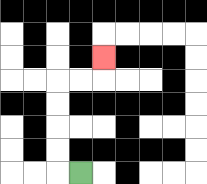{'start': '[3, 7]', 'end': '[4, 2]', 'path_directions': 'L,U,U,U,U,R,R,U', 'path_coordinates': '[[3, 7], [2, 7], [2, 6], [2, 5], [2, 4], [2, 3], [3, 3], [4, 3], [4, 2]]'}